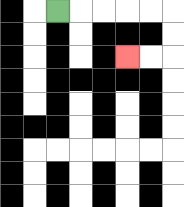{'start': '[2, 0]', 'end': '[5, 2]', 'path_directions': 'R,R,R,R,R,D,D,L,L', 'path_coordinates': '[[2, 0], [3, 0], [4, 0], [5, 0], [6, 0], [7, 0], [7, 1], [7, 2], [6, 2], [5, 2]]'}